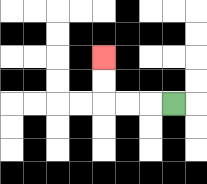{'start': '[7, 4]', 'end': '[4, 2]', 'path_directions': 'L,L,L,U,U', 'path_coordinates': '[[7, 4], [6, 4], [5, 4], [4, 4], [4, 3], [4, 2]]'}